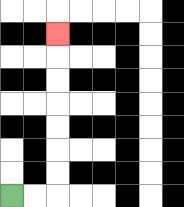{'start': '[0, 8]', 'end': '[2, 1]', 'path_directions': 'R,R,U,U,U,U,U,U,U', 'path_coordinates': '[[0, 8], [1, 8], [2, 8], [2, 7], [2, 6], [2, 5], [2, 4], [2, 3], [2, 2], [2, 1]]'}